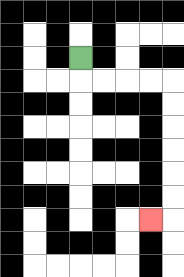{'start': '[3, 2]', 'end': '[6, 9]', 'path_directions': 'D,R,R,R,R,D,D,D,D,D,D,L', 'path_coordinates': '[[3, 2], [3, 3], [4, 3], [5, 3], [6, 3], [7, 3], [7, 4], [7, 5], [7, 6], [7, 7], [7, 8], [7, 9], [6, 9]]'}